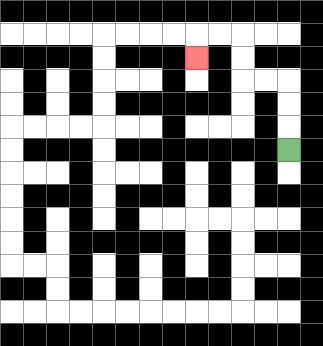{'start': '[12, 6]', 'end': '[8, 2]', 'path_directions': 'U,U,U,L,L,U,U,L,L,D', 'path_coordinates': '[[12, 6], [12, 5], [12, 4], [12, 3], [11, 3], [10, 3], [10, 2], [10, 1], [9, 1], [8, 1], [8, 2]]'}